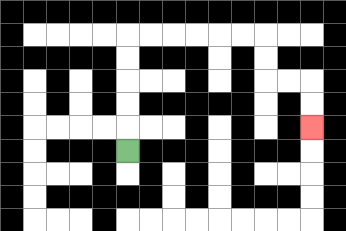{'start': '[5, 6]', 'end': '[13, 5]', 'path_directions': 'U,U,U,U,U,R,R,R,R,R,R,D,D,R,R,D,D', 'path_coordinates': '[[5, 6], [5, 5], [5, 4], [5, 3], [5, 2], [5, 1], [6, 1], [7, 1], [8, 1], [9, 1], [10, 1], [11, 1], [11, 2], [11, 3], [12, 3], [13, 3], [13, 4], [13, 5]]'}